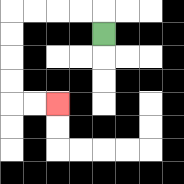{'start': '[4, 1]', 'end': '[2, 4]', 'path_directions': 'U,L,L,L,L,D,D,D,D,R,R', 'path_coordinates': '[[4, 1], [4, 0], [3, 0], [2, 0], [1, 0], [0, 0], [0, 1], [0, 2], [0, 3], [0, 4], [1, 4], [2, 4]]'}